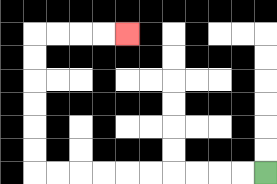{'start': '[11, 7]', 'end': '[5, 1]', 'path_directions': 'L,L,L,L,L,L,L,L,L,L,U,U,U,U,U,U,R,R,R,R', 'path_coordinates': '[[11, 7], [10, 7], [9, 7], [8, 7], [7, 7], [6, 7], [5, 7], [4, 7], [3, 7], [2, 7], [1, 7], [1, 6], [1, 5], [1, 4], [1, 3], [1, 2], [1, 1], [2, 1], [3, 1], [4, 1], [5, 1]]'}